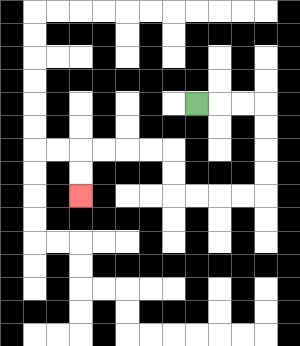{'start': '[8, 4]', 'end': '[3, 8]', 'path_directions': 'R,R,R,D,D,D,D,L,L,L,L,U,U,L,L,L,L,D,D', 'path_coordinates': '[[8, 4], [9, 4], [10, 4], [11, 4], [11, 5], [11, 6], [11, 7], [11, 8], [10, 8], [9, 8], [8, 8], [7, 8], [7, 7], [7, 6], [6, 6], [5, 6], [4, 6], [3, 6], [3, 7], [3, 8]]'}